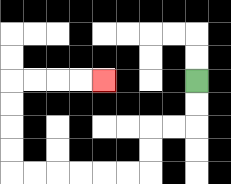{'start': '[8, 3]', 'end': '[4, 3]', 'path_directions': 'D,D,L,L,D,D,L,L,L,L,L,L,U,U,U,U,R,R,R,R', 'path_coordinates': '[[8, 3], [8, 4], [8, 5], [7, 5], [6, 5], [6, 6], [6, 7], [5, 7], [4, 7], [3, 7], [2, 7], [1, 7], [0, 7], [0, 6], [0, 5], [0, 4], [0, 3], [1, 3], [2, 3], [3, 3], [4, 3]]'}